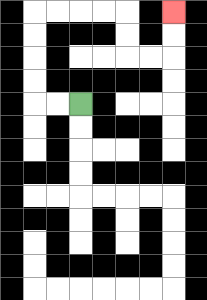{'start': '[3, 4]', 'end': '[7, 0]', 'path_directions': 'L,L,U,U,U,U,R,R,R,R,D,D,R,R,U,U', 'path_coordinates': '[[3, 4], [2, 4], [1, 4], [1, 3], [1, 2], [1, 1], [1, 0], [2, 0], [3, 0], [4, 0], [5, 0], [5, 1], [5, 2], [6, 2], [7, 2], [7, 1], [7, 0]]'}